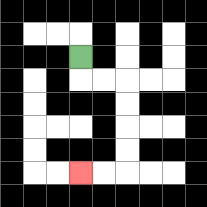{'start': '[3, 2]', 'end': '[3, 7]', 'path_directions': 'D,R,R,D,D,D,D,L,L', 'path_coordinates': '[[3, 2], [3, 3], [4, 3], [5, 3], [5, 4], [5, 5], [5, 6], [5, 7], [4, 7], [3, 7]]'}